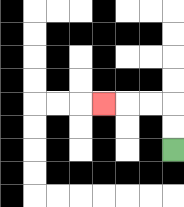{'start': '[7, 6]', 'end': '[4, 4]', 'path_directions': 'U,U,L,L,L', 'path_coordinates': '[[7, 6], [7, 5], [7, 4], [6, 4], [5, 4], [4, 4]]'}